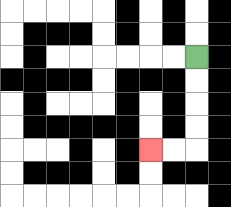{'start': '[8, 2]', 'end': '[6, 6]', 'path_directions': 'D,D,D,D,L,L', 'path_coordinates': '[[8, 2], [8, 3], [8, 4], [8, 5], [8, 6], [7, 6], [6, 6]]'}